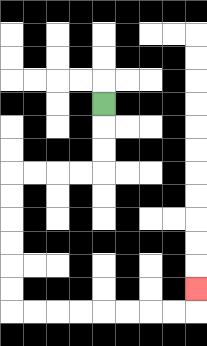{'start': '[4, 4]', 'end': '[8, 12]', 'path_directions': 'D,D,D,L,L,L,L,D,D,D,D,D,D,R,R,R,R,R,R,R,R,U', 'path_coordinates': '[[4, 4], [4, 5], [4, 6], [4, 7], [3, 7], [2, 7], [1, 7], [0, 7], [0, 8], [0, 9], [0, 10], [0, 11], [0, 12], [0, 13], [1, 13], [2, 13], [3, 13], [4, 13], [5, 13], [6, 13], [7, 13], [8, 13], [8, 12]]'}